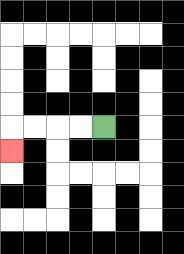{'start': '[4, 5]', 'end': '[0, 6]', 'path_directions': 'L,L,L,L,D', 'path_coordinates': '[[4, 5], [3, 5], [2, 5], [1, 5], [0, 5], [0, 6]]'}